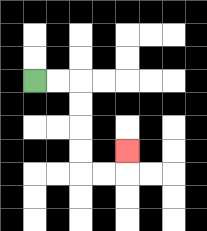{'start': '[1, 3]', 'end': '[5, 6]', 'path_directions': 'R,R,D,D,D,D,R,R,U', 'path_coordinates': '[[1, 3], [2, 3], [3, 3], [3, 4], [3, 5], [3, 6], [3, 7], [4, 7], [5, 7], [5, 6]]'}